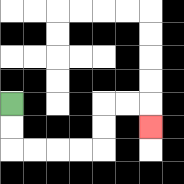{'start': '[0, 4]', 'end': '[6, 5]', 'path_directions': 'D,D,R,R,R,R,U,U,R,R,D', 'path_coordinates': '[[0, 4], [0, 5], [0, 6], [1, 6], [2, 6], [3, 6], [4, 6], [4, 5], [4, 4], [5, 4], [6, 4], [6, 5]]'}